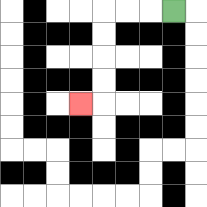{'start': '[7, 0]', 'end': '[3, 4]', 'path_directions': 'L,L,L,D,D,D,D,L', 'path_coordinates': '[[7, 0], [6, 0], [5, 0], [4, 0], [4, 1], [4, 2], [4, 3], [4, 4], [3, 4]]'}